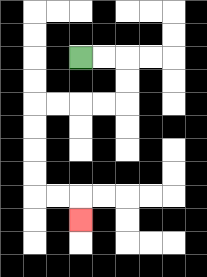{'start': '[3, 2]', 'end': '[3, 9]', 'path_directions': 'R,R,D,D,L,L,L,L,D,D,D,D,R,R,D', 'path_coordinates': '[[3, 2], [4, 2], [5, 2], [5, 3], [5, 4], [4, 4], [3, 4], [2, 4], [1, 4], [1, 5], [1, 6], [1, 7], [1, 8], [2, 8], [3, 8], [3, 9]]'}